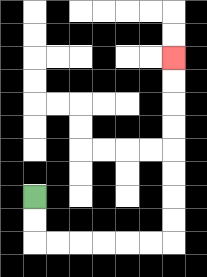{'start': '[1, 8]', 'end': '[7, 2]', 'path_directions': 'D,D,R,R,R,R,R,R,U,U,U,U,U,U,U,U', 'path_coordinates': '[[1, 8], [1, 9], [1, 10], [2, 10], [3, 10], [4, 10], [5, 10], [6, 10], [7, 10], [7, 9], [7, 8], [7, 7], [7, 6], [7, 5], [7, 4], [7, 3], [7, 2]]'}